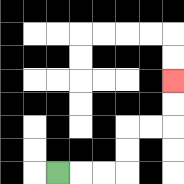{'start': '[2, 7]', 'end': '[7, 3]', 'path_directions': 'R,R,R,U,U,R,R,U,U', 'path_coordinates': '[[2, 7], [3, 7], [4, 7], [5, 7], [5, 6], [5, 5], [6, 5], [7, 5], [7, 4], [7, 3]]'}